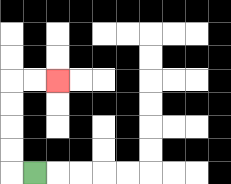{'start': '[1, 7]', 'end': '[2, 3]', 'path_directions': 'L,U,U,U,U,R,R', 'path_coordinates': '[[1, 7], [0, 7], [0, 6], [0, 5], [0, 4], [0, 3], [1, 3], [2, 3]]'}